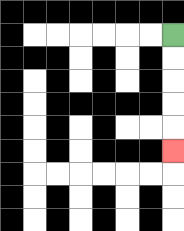{'start': '[7, 1]', 'end': '[7, 6]', 'path_directions': 'D,D,D,D,D', 'path_coordinates': '[[7, 1], [7, 2], [7, 3], [7, 4], [7, 5], [7, 6]]'}